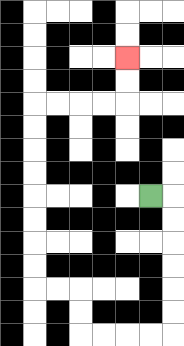{'start': '[6, 8]', 'end': '[5, 2]', 'path_directions': 'R,D,D,D,D,D,D,L,L,L,L,U,U,L,L,U,U,U,U,U,U,U,U,R,R,R,R,U,U', 'path_coordinates': '[[6, 8], [7, 8], [7, 9], [7, 10], [7, 11], [7, 12], [7, 13], [7, 14], [6, 14], [5, 14], [4, 14], [3, 14], [3, 13], [3, 12], [2, 12], [1, 12], [1, 11], [1, 10], [1, 9], [1, 8], [1, 7], [1, 6], [1, 5], [1, 4], [2, 4], [3, 4], [4, 4], [5, 4], [5, 3], [5, 2]]'}